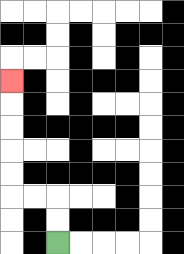{'start': '[2, 10]', 'end': '[0, 3]', 'path_directions': 'U,U,L,L,U,U,U,U,U', 'path_coordinates': '[[2, 10], [2, 9], [2, 8], [1, 8], [0, 8], [0, 7], [0, 6], [0, 5], [0, 4], [0, 3]]'}